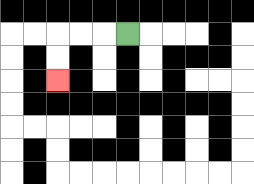{'start': '[5, 1]', 'end': '[2, 3]', 'path_directions': 'L,L,L,D,D', 'path_coordinates': '[[5, 1], [4, 1], [3, 1], [2, 1], [2, 2], [2, 3]]'}